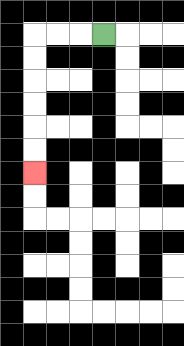{'start': '[4, 1]', 'end': '[1, 7]', 'path_directions': 'L,L,L,D,D,D,D,D,D', 'path_coordinates': '[[4, 1], [3, 1], [2, 1], [1, 1], [1, 2], [1, 3], [1, 4], [1, 5], [1, 6], [1, 7]]'}